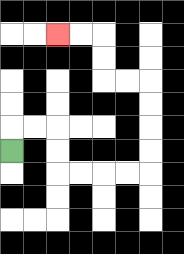{'start': '[0, 6]', 'end': '[2, 1]', 'path_directions': 'U,R,R,D,D,R,R,R,R,U,U,U,U,L,L,U,U,L,L', 'path_coordinates': '[[0, 6], [0, 5], [1, 5], [2, 5], [2, 6], [2, 7], [3, 7], [4, 7], [5, 7], [6, 7], [6, 6], [6, 5], [6, 4], [6, 3], [5, 3], [4, 3], [4, 2], [4, 1], [3, 1], [2, 1]]'}